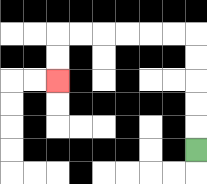{'start': '[8, 6]', 'end': '[2, 3]', 'path_directions': 'U,U,U,U,U,L,L,L,L,L,L,D,D', 'path_coordinates': '[[8, 6], [8, 5], [8, 4], [8, 3], [8, 2], [8, 1], [7, 1], [6, 1], [5, 1], [4, 1], [3, 1], [2, 1], [2, 2], [2, 3]]'}